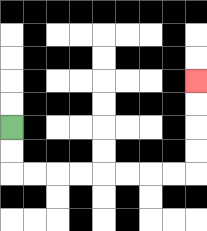{'start': '[0, 5]', 'end': '[8, 3]', 'path_directions': 'D,D,R,R,R,R,R,R,R,R,U,U,U,U', 'path_coordinates': '[[0, 5], [0, 6], [0, 7], [1, 7], [2, 7], [3, 7], [4, 7], [5, 7], [6, 7], [7, 7], [8, 7], [8, 6], [8, 5], [8, 4], [8, 3]]'}